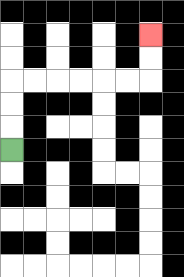{'start': '[0, 6]', 'end': '[6, 1]', 'path_directions': 'U,U,U,R,R,R,R,R,R,U,U', 'path_coordinates': '[[0, 6], [0, 5], [0, 4], [0, 3], [1, 3], [2, 3], [3, 3], [4, 3], [5, 3], [6, 3], [6, 2], [6, 1]]'}